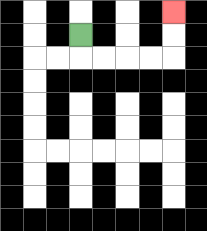{'start': '[3, 1]', 'end': '[7, 0]', 'path_directions': 'D,R,R,R,R,U,U', 'path_coordinates': '[[3, 1], [3, 2], [4, 2], [5, 2], [6, 2], [7, 2], [7, 1], [7, 0]]'}